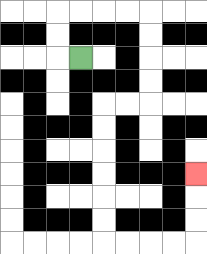{'start': '[3, 2]', 'end': '[8, 7]', 'path_directions': 'L,U,U,R,R,R,R,D,D,D,D,L,L,D,D,D,D,D,D,R,R,R,R,U,U,U', 'path_coordinates': '[[3, 2], [2, 2], [2, 1], [2, 0], [3, 0], [4, 0], [5, 0], [6, 0], [6, 1], [6, 2], [6, 3], [6, 4], [5, 4], [4, 4], [4, 5], [4, 6], [4, 7], [4, 8], [4, 9], [4, 10], [5, 10], [6, 10], [7, 10], [8, 10], [8, 9], [8, 8], [8, 7]]'}